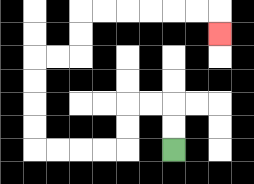{'start': '[7, 6]', 'end': '[9, 1]', 'path_directions': 'U,U,L,L,D,D,L,L,L,L,U,U,U,U,R,R,U,U,R,R,R,R,R,R,D', 'path_coordinates': '[[7, 6], [7, 5], [7, 4], [6, 4], [5, 4], [5, 5], [5, 6], [4, 6], [3, 6], [2, 6], [1, 6], [1, 5], [1, 4], [1, 3], [1, 2], [2, 2], [3, 2], [3, 1], [3, 0], [4, 0], [5, 0], [6, 0], [7, 0], [8, 0], [9, 0], [9, 1]]'}